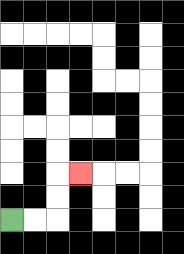{'start': '[0, 9]', 'end': '[3, 7]', 'path_directions': 'R,R,U,U,R', 'path_coordinates': '[[0, 9], [1, 9], [2, 9], [2, 8], [2, 7], [3, 7]]'}